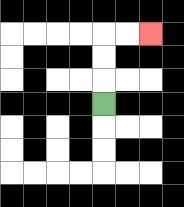{'start': '[4, 4]', 'end': '[6, 1]', 'path_directions': 'U,U,U,R,R', 'path_coordinates': '[[4, 4], [4, 3], [4, 2], [4, 1], [5, 1], [6, 1]]'}